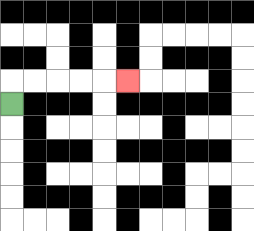{'start': '[0, 4]', 'end': '[5, 3]', 'path_directions': 'U,R,R,R,R,R', 'path_coordinates': '[[0, 4], [0, 3], [1, 3], [2, 3], [3, 3], [4, 3], [5, 3]]'}